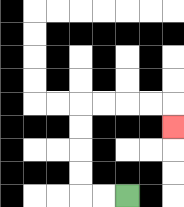{'start': '[5, 8]', 'end': '[7, 5]', 'path_directions': 'L,L,U,U,U,U,R,R,R,R,D', 'path_coordinates': '[[5, 8], [4, 8], [3, 8], [3, 7], [3, 6], [3, 5], [3, 4], [4, 4], [5, 4], [6, 4], [7, 4], [7, 5]]'}